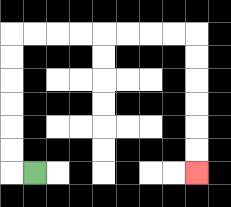{'start': '[1, 7]', 'end': '[8, 7]', 'path_directions': 'L,U,U,U,U,U,U,R,R,R,R,R,R,R,R,D,D,D,D,D,D', 'path_coordinates': '[[1, 7], [0, 7], [0, 6], [0, 5], [0, 4], [0, 3], [0, 2], [0, 1], [1, 1], [2, 1], [3, 1], [4, 1], [5, 1], [6, 1], [7, 1], [8, 1], [8, 2], [8, 3], [8, 4], [8, 5], [8, 6], [8, 7]]'}